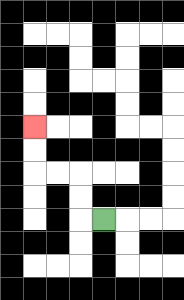{'start': '[4, 9]', 'end': '[1, 5]', 'path_directions': 'L,U,U,L,L,U,U', 'path_coordinates': '[[4, 9], [3, 9], [3, 8], [3, 7], [2, 7], [1, 7], [1, 6], [1, 5]]'}